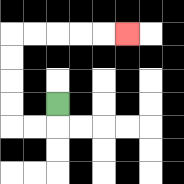{'start': '[2, 4]', 'end': '[5, 1]', 'path_directions': 'D,L,L,U,U,U,U,R,R,R,R,R', 'path_coordinates': '[[2, 4], [2, 5], [1, 5], [0, 5], [0, 4], [0, 3], [0, 2], [0, 1], [1, 1], [2, 1], [3, 1], [4, 1], [5, 1]]'}